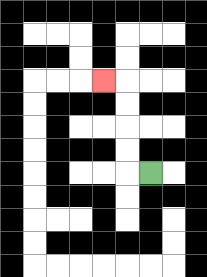{'start': '[6, 7]', 'end': '[4, 3]', 'path_directions': 'L,U,U,U,U,L', 'path_coordinates': '[[6, 7], [5, 7], [5, 6], [5, 5], [5, 4], [5, 3], [4, 3]]'}